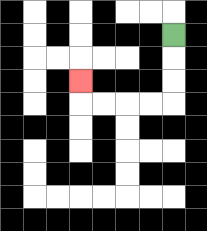{'start': '[7, 1]', 'end': '[3, 3]', 'path_directions': 'D,D,D,L,L,L,L,U', 'path_coordinates': '[[7, 1], [7, 2], [7, 3], [7, 4], [6, 4], [5, 4], [4, 4], [3, 4], [3, 3]]'}